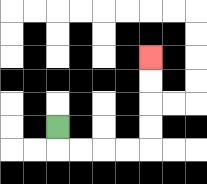{'start': '[2, 5]', 'end': '[6, 2]', 'path_directions': 'D,R,R,R,R,U,U,U,U', 'path_coordinates': '[[2, 5], [2, 6], [3, 6], [4, 6], [5, 6], [6, 6], [6, 5], [6, 4], [6, 3], [6, 2]]'}